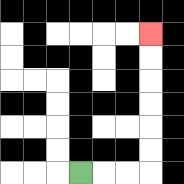{'start': '[3, 7]', 'end': '[6, 1]', 'path_directions': 'R,R,R,U,U,U,U,U,U', 'path_coordinates': '[[3, 7], [4, 7], [5, 7], [6, 7], [6, 6], [6, 5], [6, 4], [6, 3], [6, 2], [6, 1]]'}